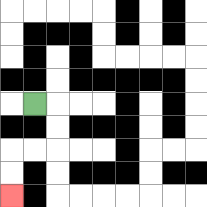{'start': '[1, 4]', 'end': '[0, 8]', 'path_directions': 'R,D,D,L,L,D,D', 'path_coordinates': '[[1, 4], [2, 4], [2, 5], [2, 6], [1, 6], [0, 6], [0, 7], [0, 8]]'}